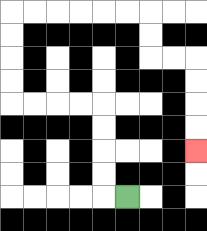{'start': '[5, 8]', 'end': '[8, 6]', 'path_directions': 'L,U,U,U,U,L,L,L,L,U,U,U,U,R,R,R,R,R,R,D,D,R,R,D,D,D,D', 'path_coordinates': '[[5, 8], [4, 8], [4, 7], [4, 6], [4, 5], [4, 4], [3, 4], [2, 4], [1, 4], [0, 4], [0, 3], [0, 2], [0, 1], [0, 0], [1, 0], [2, 0], [3, 0], [4, 0], [5, 0], [6, 0], [6, 1], [6, 2], [7, 2], [8, 2], [8, 3], [8, 4], [8, 5], [8, 6]]'}